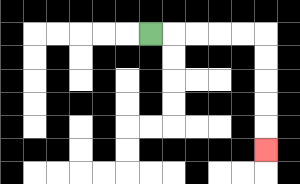{'start': '[6, 1]', 'end': '[11, 6]', 'path_directions': 'R,R,R,R,R,D,D,D,D,D', 'path_coordinates': '[[6, 1], [7, 1], [8, 1], [9, 1], [10, 1], [11, 1], [11, 2], [11, 3], [11, 4], [11, 5], [11, 6]]'}